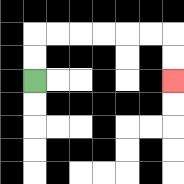{'start': '[1, 3]', 'end': '[7, 3]', 'path_directions': 'U,U,R,R,R,R,R,R,D,D', 'path_coordinates': '[[1, 3], [1, 2], [1, 1], [2, 1], [3, 1], [4, 1], [5, 1], [6, 1], [7, 1], [7, 2], [7, 3]]'}